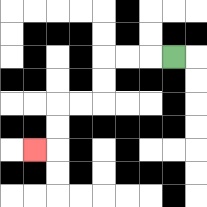{'start': '[7, 2]', 'end': '[1, 6]', 'path_directions': 'L,L,L,D,D,L,L,D,D,L', 'path_coordinates': '[[7, 2], [6, 2], [5, 2], [4, 2], [4, 3], [4, 4], [3, 4], [2, 4], [2, 5], [2, 6], [1, 6]]'}